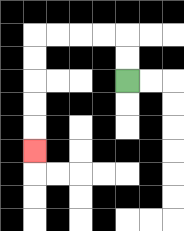{'start': '[5, 3]', 'end': '[1, 6]', 'path_directions': 'U,U,L,L,L,L,D,D,D,D,D', 'path_coordinates': '[[5, 3], [5, 2], [5, 1], [4, 1], [3, 1], [2, 1], [1, 1], [1, 2], [1, 3], [1, 4], [1, 5], [1, 6]]'}